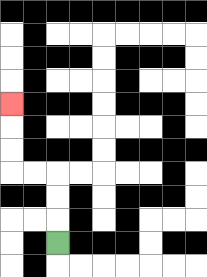{'start': '[2, 10]', 'end': '[0, 4]', 'path_directions': 'U,U,U,L,L,U,U,U', 'path_coordinates': '[[2, 10], [2, 9], [2, 8], [2, 7], [1, 7], [0, 7], [0, 6], [0, 5], [0, 4]]'}